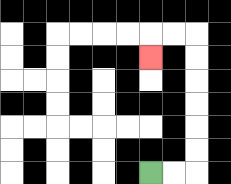{'start': '[6, 7]', 'end': '[6, 2]', 'path_directions': 'R,R,U,U,U,U,U,U,L,L,D', 'path_coordinates': '[[6, 7], [7, 7], [8, 7], [8, 6], [8, 5], [8, 4], [8, 3], [8, 2], [8, 1], [7, 1], [6, 1], [6, 2]]'}